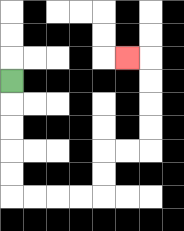{'start': '[0, 3]', 'end': '[5, 2]', 'path_directions': 'D,D,D,D,D,R,R,R,R,U,U,R,R,U,U,U,U,L', 'path_coordinates': '[[0, 3], [0, 4], [0, 5], [0, 6], [0, 7], [0, 8], [1, 8], [2, 8], [3, 8], [4, 8], [4, 7], [4, 6], [5, 6], [6, 6], [6, 5], [6, 4], [6, 3], [6, 2], [5, 2]]'}